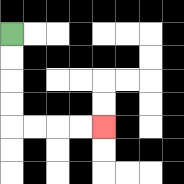{'start': '[0, 1]', 'end': '[4, 5]', 'path_directions': 'D,D,D,D,R,R,R,R', 'path_coordinates': '[[0, 1], [0, 2], [0, 3], [0, 4], [0, 5], [1, 5], [2, 5], [3, 5], [4, 5]]'}